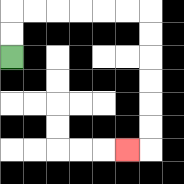{'start': '[0, 2]', 'end': '[5, 6]', 'path_directions': 'U,U,R,R,R,R,R,R,D,D,D,D,D,D,L', 'path_coordinates': '[[0, 2], [0, 1], [0, 0], [1, 0], [2, 0], [3, 0], [4, 0], [5, 0], [6, 0], [6, 1], [6, 2], [6, 3], [6, 4], [6, 5], [6, 6], [5, 6]]'}